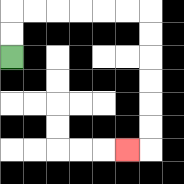{'start': '[0, 2]', 'end': '[5, 6]', 'path_directions': 'U,U,R,R,R,R,R,R,D,D,D,D,D,D,L', 'path_coordinates': '[[0, 2], [0, 1], [0, 0], [1, 0], [2, 0], [3, 0], [4, 0], [5, 0], [6, 0], [6, 1], [6, 2], [6, 3], [6, 4], [6, 5], [6, 6], [5, 6]]'}